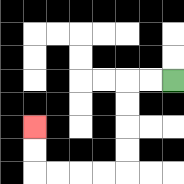{'start': '[7, 3]', 'end': '[1, 5]', 'path_directions': 'L,L,D,D,D,D,L,L,L,L,U,U', 'path_coordinates': '[[7, 3], [6, 3], [5, 3], [5, 4], [5, 5], [5, 6], [5, 7], [4, 7], [3, 7], [2, 7], [1, 7], [1, 6], [1, 5]]'}